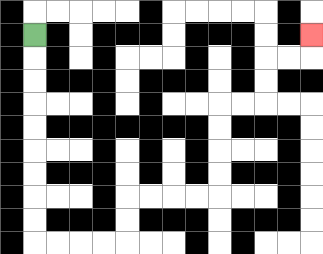{'start': '[1, 1]', 'end': '[13, 1]', 'path_directions': 'D,D,D,D,D,D,D,D,D,R,R,R,R,U,U,R,R,R,R,U,U,U,U,R,R,U,U,R,R,U', 'path_coordinates': '[[1, 1], [1, 2], [1, 3], [1, 4], [1, 5], [1, 6], [1, 7], [1, 8], [1, 9], [1, 10], [2, 10], [3, 10], [4, 10], [5, 10], [5, 9], [5, 8], [6, 8], [7, 8], [8, 8], [9, 8], [9, 7], [9, 6], [9, 5], [9, 4], [10, 4], [11, 4], [11, 3], [11, 2], [12, 2], [13, 2], [13, 1]]'}